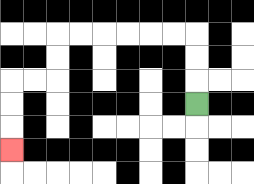{'start': '[8, 4]', 'end': '[0, 6]', 'path_directions': 'U,U,U,L,L,L,L,L,L,D,D,L,L,D,D,D', 'path_coordinates': '[[8, 4], [8, 3], [8, 2], [8, 1], [7, 1], [6, 1], [5, 1], [4, 1], [3, 1], [2, 1], [2, 2], [2, 3], [1, 3], [0, 3], [0, 4], [0, 5], [0, 6]]'}